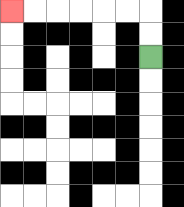{'start': '[6, 2]', 'end': '[0, 0]', 'path_directions': 'U,U,L,L,L,L,L,L', 'path_coordinates': '[[6, 2], [6, 1], [6, 0], [5, 0], [4, 0], [3, 0], [2, 0], [1, 0], [0, 0]]'}